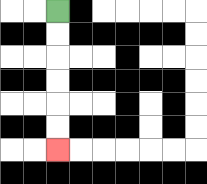{'start': '[2, 0]', 'end': '[2, 6]', 'path_directions': 'D,D,D,D,D,D', 'path_coordinates': '[[2, 0], [2, 1], [2, 2], [2, 3], [2, 4], [2, 5], [2, 6]]'}